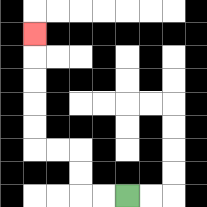{'start': '[5, 8]', 'end': '[1, 1]', 'path_directions': 'L,L,U,U,L,L,U,U,U,U,U', 'path_coordinates': '[[5, 8], [4, 8], [3, 8], [3, 7], [3, 6], [2, 6], [1, 6], [1, 5], [1, 4], [1, 3], [1, 2], [1, 1]]'}